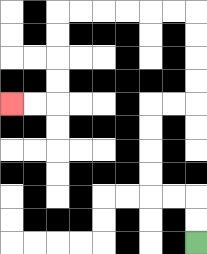{'start': '[8, 10]', 'end': '[0, 4]', 'path_directions': 'U,U,L,L,U,U,U,U,R,R,U,U,U,U,L,L,L,L,L,L,D,D,D,D,L,L', 'path_coordinates': '[[8, 10], [8, 9], [8, 8], [7, 8], [6, 8], [6, 7], [6, 6], [6, 5], [6, 4], [7, 4], [8, 4], [8, 3], [8, 2], [8, 1], [8, 0], [7, 0], [6, 0], [5, 0], [4, 0], [3, 0], [2, 0], [2, 1], [2, 2], [2, 3], [2, 4], [1, 4], [0, 4]]'}